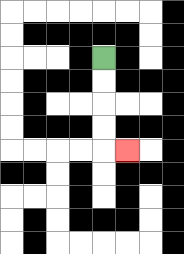{'start': '[4, 2]', 'end': '[5, 6]', 'path_directions': 'D,D,D,D,R', 'path_coordinates': '[[4, 2], [4, 3], [4, 4], [4, 5], [4, 6], [5, 6]]'}